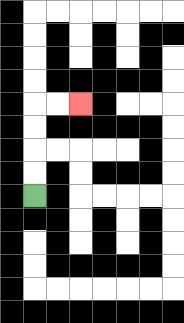{'start': '[1, 8]', 'end': '[3, 4]', 'path_directions': 'U,U,U,U,R,R', 'path_coordinates': '[[1, 8], [1, 7], [1, 6], [1, 5], [1, 4], [2, 4], [3, 4]]'}